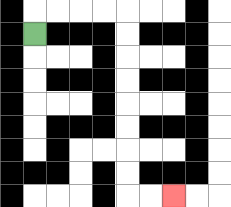{'start': '[1, 1]', 'end': '[7, 8]', 'path_directions': 'U,R,R,R,R,D,D,D,D,D,D,D,D,R,R', 'path_coordinates': '[[1, 1], [1, 0], [2, 0], [3, 0], [4, 0], [5, 0], [5, 1], [5, 2], [5, 3], [5, 4], [5, 5], [5, 6], [5, 7], [5, 8], [6, 8], [7, 8]]'}